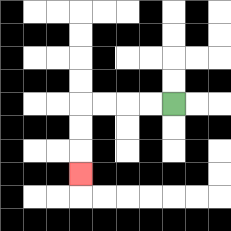{'start': '[7, 4]', 'end': '[3, 7]', 'path_directions': 'L,L,L,L,D,D,D', 'path_coordinates': '[[7, 4], [6, 4], [5, 4], [4, 4], [3, 4], [3, 5], [3, 6], [3, 7]]'}